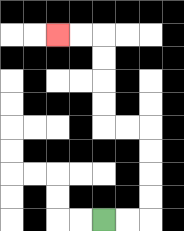{'start': '[4, 9]', 'end': '[2, 1]', 'path_directions': 'R,R,U,U,U,U,L,L,U,U,U,U,L,L', 'path_coordinates': '[[4, 9], [5, 9], [6, 9], [6, 8], [6, 7], [6, 6], [6, 5], [5, 5], [4, 5], [4, 4], [4, 3], [4, 2], [4, 1], [3, 1], [2, 1]]'}